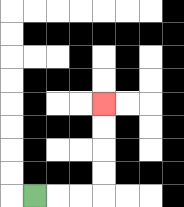{'start': '[1, 8]', 'end': '[4, 4]', 'path_directions': 'R,R,R,U,U,U,U', 'path_coordinates': '[[1, 8], [2, 8], [3, 8], [4, 8], [4, 7], [4, 6], [4, 5], [4, 4]]'}